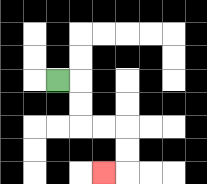{'start': '[2, 3]', 'end': '[4, 7]', 'path_directions': 'R,D,D,R,R,D,D,L', 'path_coordinates': '[[2, 3], [3, 3], [3, 4], [3, 5], [4, 5], [5, 5], [5, 6], [5, 7], [4, 7]]'}